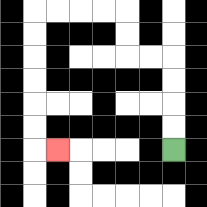{'start': '[7, 6]', 'end': '[2, 6]', 'path_directions': 'U,U,U,U,L,L,U,U,L,L,L,L,D,D,D,D,D,D,R', 'path_coordinates': '[[7, 6], [7, 5], [7, 4], [7, 3], [7, 2], [6, 2], [5, 2], [5, 1], [5, 0], [4, 0], [3, 0], [2, 0], [1, 0], [1, 1], [1, 2], [1, 3], [1, 4], [1, 5], [1, 6], [2, 6]]'}